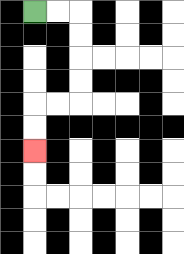{'start': '[1, 0]', 'end': '[1, 6]', 'path_directions': 'R,R,D,D,D,D,L,L,D,D', 'path_coordinates': '[[1, 0], [2, 0], [3, 0], [3, 1], [3, 2], [3, 3], [3, 4], [2, 4], [1, 4], [1, 5], [1, 6]]'}